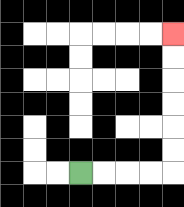{'start': '[3, 7]', 'end': '[7, 1]', 'path_directions': 'R,R,R,R,U,U,U,U,U,U', 'path_coordinates': '[[3, 7], [4, 7], [5, 7], [6, 7], [7, 7], [7, 6], [7, 5], [7, 4], [7, 3], [7, 2], [7, 1]]'}